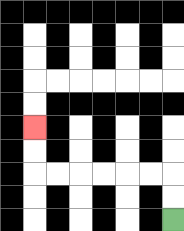{'start': '[7, 9]', 'end': '[1, 5]', 'path_directions': 'U,U,L,L,L,L,L,L,U,U', 'path_coordinates': '[[7, 9], [7, 8], [7, 7], [6, 7], [5, 7], [4, 7], [3, 7], [2, 7], [1, 7], [1, 6], [1, 5]]'}